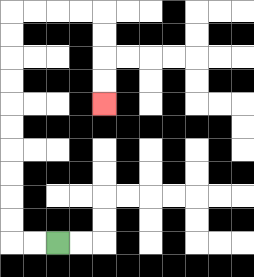{'start': '[2, 10]', 'end': '[4, 4]', 'path_directions': 'L,L,U,U,U,U,U,U,U,U,U,U,R,R,R,R,D,D,D,D', 'path_coordinates': '[[2, 10], [1, 10], [0, 10], [0, 9], [0, 8], [0, 7], [0, 6], [0, 5], [0, 4], [0, 3], [0, 2], [0, 1], [0, 0], [1, 0], [2, 0], [3, 0], [4, 0], [4, 1], [4, 2], [4, 3], [4, 4]]'}